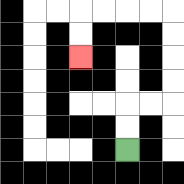{'start': '[5, 6]', 'end': '[3, 2]', 'path_directions': 'U,U,R,R,U,U,U,U,L,L,L,L,D,D', 'path_coordinates': '[[5, 6], [5, 5], [5, 4], [6, 4], [7, 4], [7, 3], [7, 2], [7, 1], [7, 0], [6, 0], [5, 0], [4, 0], [3, 0], [3, 1], [3, 2]]'}